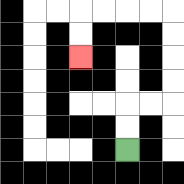{'start': '[5, 6]', 'end': '[3, 2]', 'path_directions': 'U,U,R,R,U,U,U,U,L,L,L,L,D,D', 'path_coordinates': '[[5, 6], [5, 5], [5, 4], [6, 4], [7, 4], [7, 3], [7, 2], [7, 1], [7, 0], [6, 0], [5, 0], [4, 0], [3, 0], [3, 1], [3, 2]]'}